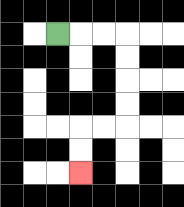{'start': '[2, 1]', 'end': '[3, 7]', 'path_directions': 'R,R,R,D,D,D,D,L,L,D,D', 'path_coordinates': '[[2, 1], [3, 1], [4, 1], [5, 1], [5, 2], [5, 3], [5, 4], [5, 5], [4, 5], [3, 5], [3, 6], [3, 7]]'}